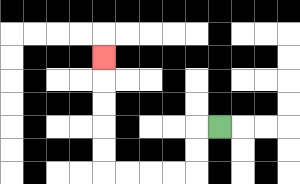{'start': '[9, 5]', 'end': '[4, 2]', 'path_directions': 'L,D,D,L,L,L,L,U,U,U,U,U', 'path_coordinates': '[[9, 5], [8, 5], [8, 6], [8, 7], [7, 7], [6, 7], [5, 7], [4, 7], [4, 6], [4, 5], [4, 4], [4, 3], [4, 2]]'}